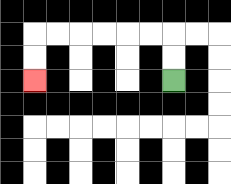{'start': '[7, 3]', 'end': '[1, 3]', 'path_directions': 'U,U,L,L,L,L,L,L,D,D', 'path_coordinates': '[[7, 3], [7, 2], [7, 1], [6, 1], [5, 1], [4, 1], [3, 1], [2, 1], [1, 1], [1, 2], [1, 3]]'}